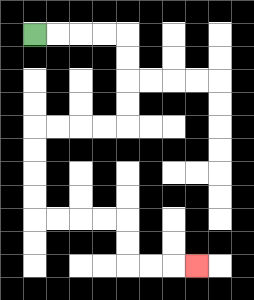{'start': '[1, 1]', 'end': '[8, 11]', 'path_directions': 'R,R,R,R,D,D,D,D,L,L,L,L,D,D,D,D,R,R,R,R,D,D,R,R,R', 'path_coordinates': '[[1, 1], [2, 1], [3, 1], [4, 1], [5, 1], [5, 2], [5, 3], [5, 4], [5, 5], [4, 5], [3, 5], [2, 5], [1, 5], [1, 6], [1, 7], [1, 8], [1, 9], [2, 9], [3, 9], [4, 9], [5, 9], [5, 10], [5, 11], [6, 11], [7, 11], [8, 11]]'}